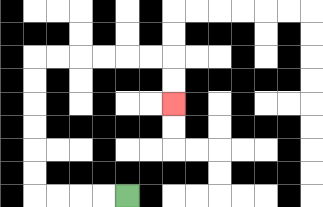{'start': '[5, 8]', 'end': '[7, 4]', 'path_directions': 'L,L,L,L,U,U,U,U,U,U,R,R,R,R,R,R,D,D', 'path_coordinates': '[[5, 8], [4, 8], [3, 8], [2, 8], [1, 8], [1, 7], [1, 6], [1, 5], [1, 4], [1, 3], [1, 2], [2, 2], [3, 2], [4, 2], [5, 2], [6, 2], [7, 2], [7, 3], [7, 4]]'}